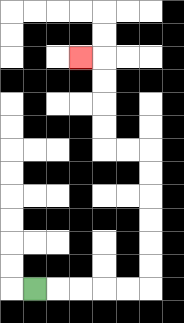{'start': '[1, 12]', 'end': '[3, 2]', 'path_directions': 'R,R,R,R,R,U,U,U,U,U,U,L,L,U,U,U,U,L', 'path_coordinates': '[[1, 12], [2, 12], [3, 12], [4, 12], [5, 12], [6, 12], [6, 11], [6, 10], [6, 9], [6, 8], [6, 7], [6, 6], [5, 6], [4, 6], [4, 5], [4, 4], [4, 3], [4, 2], [3, 2]]'}